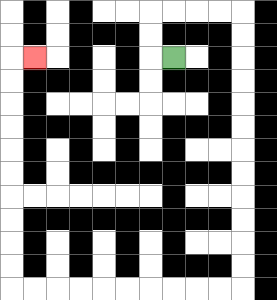{'start': '[7, 2]', 'end': '[1, 2]', 'path_directions': 'L,U,U,R,R,R,R,D,D,D,D,D,D,D,D,D,D,D,D,L,L,L,L,L,L,L,L,L,L,U,U,U,U,U,U,U,U,U,U,R', 'path_coordinates': '[[7, 2], [6, 2], [6, 1], [6, 0], [7, 0], [8, 0], [9, 0], [10, 0], [10, 1], [10, 2], [10, 3], [10, 4], [10, 5], [10, 6], [10, 7], [10, 8], [10, 9], [10, 10], [10, 11], [10, 12], [9, 12], [8, 12], [7, 12], [6, 12], [5, 12], [4, 12], [3, 12], [2, 12], [1, 12], [0, 12], [0, 11], [0, 10], [0, 9], [0, 8], [0, 7], [0, 6], [0, 5], [0, 4], [0, 3], [0, 2], [1, 2]]'}